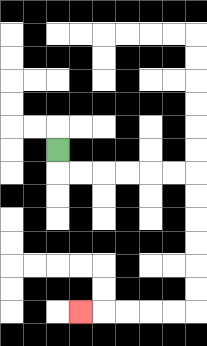{'start': '[2, 6]', 'end': '[3, 13]', 'path_directions': 'D,R,R,R,R,R,R,D,D,D,D,D,D,L,L,L,L,L', 'path_coordinates': '[[2, 6], [2, 7], [3, 7], [4, 7], [5, 7], [6, 7], [7, 7], [8, 7], [8, 8], [8, 9], [8, 10], [8, 11], [8, 12], [8, 13], [7, 13], [6, 13], [5, 13], [4, 13], [3, 13]]'}